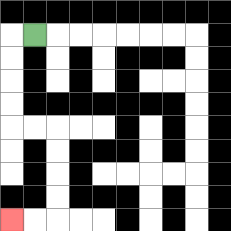{'start': '[1, 1]', 'end': '[0, 9]', 'path_directions': 'L,D,D,D,D,R,R,D,D,D,D,L,L', 'path_coordinates': '[[1, 1], [0, 1], [0, 2], [0, 3], [0, 4], [0, 5], [1, 5], [2, 5], [2, 6], [2, 7], [2, 8], [2, 9], [1, 9], [0, 9]]'}